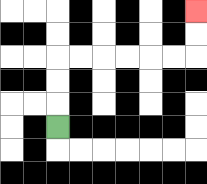{'start': '[2, 5]', 'end': '[8, 0]', 'path_directions': 'U,U,U,R,R,R,R,R,R,U,U', 'path_coordinates': '[[2, 5], [2, 4], [2, 3], [2, 2], [3, 2], [4, 2], [5, 2], [6, 2], [7, 2], [8, 2], [8, 1], [8, 0]]'}